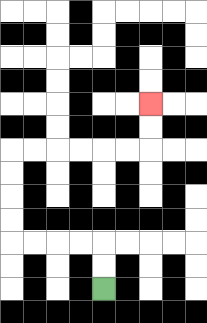{'start': '[4, 12]', 'end': '[6, 4]', 'path_directions': 'U,U,L,L,L,L,U,U,U,U,R,R,R,R,R,R,U,U', 'path_coordinates': '[[4, 12], [4, 11], [4, 10], [3, 10], [2, 10], [1, 10], [0, 10], [0, 9], [0, 8], [0, 7], [0, 6], [1, 6], [2, 6], [3, 6], [4, 6], [5, 6], [6, 6], [6, 5], [6, 4]]'}